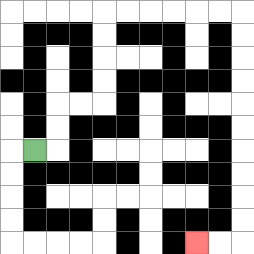{'start': '[1, 6]', 'end': '[8, 10]', 'path_directions': 'R,U,U,R,R,U,U,U,U,R,R,R,R,R,R,D,D,D,D,D,D,D,D,D,D,L,L', 'path_coordinates': '[[1, 6], [2, 6], [2, 5], [2, 4], [3, 4], [4, 4], [4, 3], [4, 2], [4, 1], [4, 0], [5, 0], [6, 0], [7, 0], [8, 0], [9, 0], [10, 0], [10, 1], [10, 2], [10, 3], [10, 4], [10, 5], [10, 6], [10, 7], [10, 8], [10, 9], [10, 10], [9, 10], [8, 10]]'}